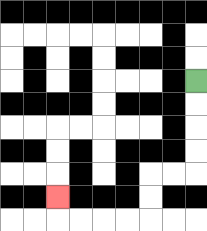{'start': '[8, 3]', 'end': '[2, 8]', 'path_directions': 'D,D,D,D,L,L,D,D,L,L,L,L,U', 'path_coordinates': '[[8, 3], [8, 4], [8, 5], [8, 6], [8, 7], [7, 7], [6, 7], [6, 8], [6, 9], [5, 9], [4, 9], [3, 9], [2, 9], [2, 8]]'}